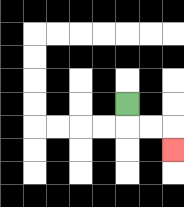{'start': '[5, 4]', 'end': '[7, 6]', 'path_directions': 'D,R,R,D', 'path_coordinates': '[[5, 4], [5, 5], [6, 5], [7, 5], [7, 6]]'}